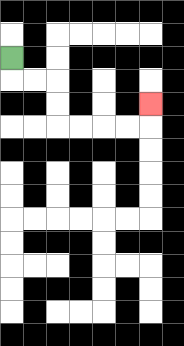{'start': '[0, 2]', 'end': '[6, 4]', 'path_directions': 'D,R,R,D,D,R,R,R,R,U', 'path_coordinates': '[[0, 2], [0, 3], [1, 3], [2, 3], [2, 4], [2, 5], [3, 5], [4, 5], [5, 5], [6, 5], [6, 4]]'}